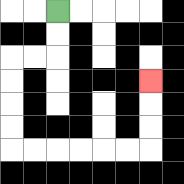{'start': '[2, 0]', 'end': '[6, 3]', 'path_directions': 'D,D,L,L,D,D,D,D,R,R,R,R,R,R,U,U,U', 'path_coordinates': '[[2, 0], [2, 1], [2, 2], [1, 2], [0, 2], [0, 3], [0, 4], [0, 5], [0, 6], [1, 6], [2, 6], [3, 6], [4, 6], [5, 6], [6, 6], [6, 5], [6, 4], [6, 3]]'}